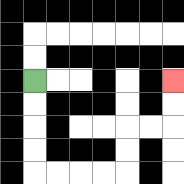{'start': '[1, 3]', 'end': '[7, 3]', 'path_directions': 'D,D,D,D,R,R,R,R,U,U,R,R,U,U', 'path_coordinates': '[[1, 3], [1, 4], [1, 5], [1, 6], [1, 7], [2, 7], [3, 7], [4, 7], [5, 7], [5, 6], [5, 5], [6, 5], [7, 5], [7, 4], [7, 3]]'}